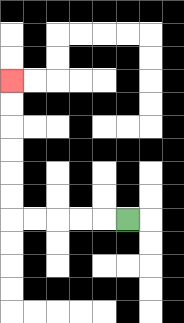{'start': '[5, 9]', 'end': '[0, 3]', 'path_directions': 'L,L,L,L,L,U,U,U,U,U,U', 'path_coordinates': '[[5, 9], [4, 9], [3, 9], [2, 9], [1, 9], [0, 9], [0, 8], [0, 7], [0, 6], [0, 5], [0, 4], [0, 3]]'}